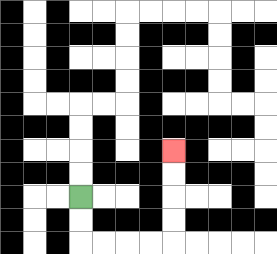{'start': '[3, 8]', 'end': '[7, 6]', 'path_directions': 'D,D,R,R,R,R,U,U,U,U', 'path_coordinates': '[[3, 8], [3, 9], [3, 10], [4, 10], [5, 10], [6, 10], [7, 10], [7, 9], [7, 8], [7, 7], [7, 6]]'}